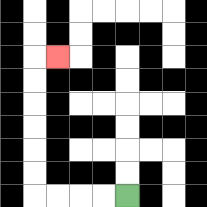{'start': '[5, 8]', 'end': '[2, 2]', 'path_directions': 'L,L,L,L,U,U,U,U,U,U,R', 'path_coordinates': '[[5, 8], [4, 8], [3, 8], [2, 8], [1, 8], [1, 7], [1, 6], [1, 5], [1, 4], [1, 3], [1, 2], [2, 2]]'}